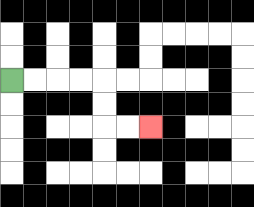{'start': '[0, 3]', 'end': '[6, 5]', 'path_directions': 'R,R,R,R,D,D,R,R', 'path_coordinates': '[[0, 3], [1, 3], [2, 3], [3, 3], [4, 3], [4, 4], [4, 5], [5, 5], [6, 5]]'}